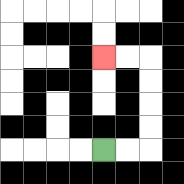{'start': '[4, 6]', 'end': '[4, 2]', 'path_directions': 'R,R,U,U,U,U,L,L', 'path_coordinates': '[[4, 6], [5, 6], [6, 6], [6, 5], [6, 4], [6, 3], [6, 2], [5, 2], [4, 2]]'}